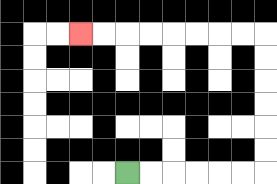{'start': '[5, 7]', 'end': '[3, 1]', 'path_directions': 'R,R,R,R,R,R,U,U,U,U,U,U,L,L,L,L,L,L,L,L', 'path_coordinates': '[[5, 7], [6, 7], [7, 7], [8, 7], [9, 7], [10, 7], [11, 7], [11, 6], [11, 5], [11, 4], [11, 3], [11, 2], [11, 1], [10, 1], [9, 1], [8, 1], [7, 1], [6, 1], [5, 1], [4, 1], [3, 1]]'}